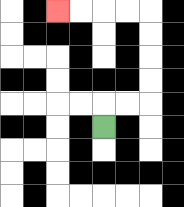{'start': '[4, 5]', 'end': '[2, 0]', 'path_directions': 'U,R,R,U,U,U,U,L,L,L,L', 'path_coordinates': '[[4, 5], [4, 4], [5, 4], [6, 4], [6, 3], [6, 2], [6, 1], [6, 0], [5, 0], [4, 0], [3, 0], [2, 0]]'}